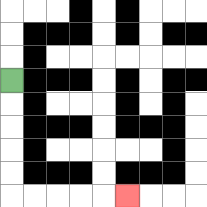{'start': '[0, 3]', 'end': '[5, 8]', 'path_directions': 'D,D,D,D,D,R,R,R,R,R', 'path_coordinates': '[[0, 3], [0, 4], [0, 5], [0, 6], [0, 7], [0, 8], [1, 8], [2, 8], [3, 8], [4, 8], [5, 8]]'}